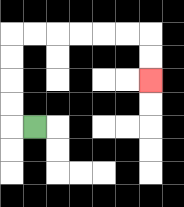{'start': '[1, 5]', 'end': '[6, 3]', 'path_directions': 'L,U,U,U,U,R,R,R,R,R,R,D,D', 'path_coordinates': '[[1, 5], [0, 5], [0, 4], [0, 3], [0, 2], [0, 1], [1, 1], [2, 1], [3, 1], [4, 1], [5, 1], [6, 1], [6, 2], [6, 3]]'}